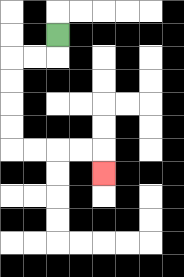{'start': '[2, 1]', 'end': '[4, 7]', 'path_directions': 'D,L,L,D,D,D,D,R,R,R,R,D', 'path_coordinates': '[[2, 1], [2, 2], [1, 2], [0, 2], [0, 3], [0, 4], [0, 5], [0, 6], [1, 6], [2, 6], [3, 6], [4, 6], [4, 7]]'}